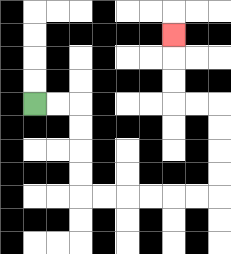{'start': '[1, 4]', 'end': '[7, 1]', 'path_directions': 'R,R,D,D,D,D,R,R,R,R,R,R,U,U,U,U,L,L,U,U,U', 'path_coordinates': '[[1, 4], [2, 4], [3, 4], [3, 5], [3, 6], [3, 7], [3, 8], [4, 8], [5, 8], [6, 8], [7, 8], [8, 8], [9, 8], [9, 7], [9, 6], [9, 5], [9, 4], [8, 4], [7, 4], [7, 3], [7, 2], [7, 1]]'}